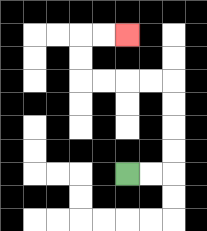{'start': '[5, 7]', 'end': '[5, 1]', 'path_directions': 'R,R,U,U,U,U,L,L,L,L,U,U,R,R', 'path_coordinates': '[[5, 7], [6, 7], [7, 7], [7, 6], [7, 5], [7, 4], [7, 3], [6, 3], [5, 3], [4, 3], [3, 3], [3, 2], [3, 1], [4, 1], [5, 1]]'}